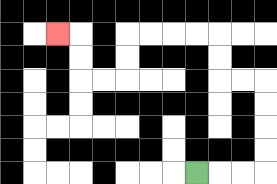{'start': '[8, 7]', 'end': '[2, 1]', 'path_directions': 'R,R,R,U,U,U,U,L,L,U,U,L,L,L,L,D,D,L,L,U,U,L', 'path_coordinates': '[[8, 7], [9, 7], [10, 7], [11, 7], [11, 6], [11, 5], [11, 4], [11, 3], [10, 3], [9, 3], [9, 2], [9, 1], [8, 1], [7, 1], [6, 1], [5, 1], [5, 2], [5, 3], [4, 3], [3, 3], [3, 2], [3, 1], [2, 1]]'}